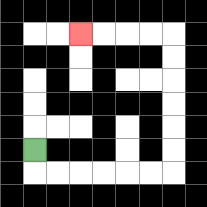{'start': '[1, 6]', 'end': '[3, 1]', 'path_directions': 'D,R,R,R,R,R,R,U,U,U,U,U,U,L,L,L,L', 'path_coordinates': '[[1, 6], [1, 7], [2, 7], [3, 7], [4, 7], [5, 7], [6, 7], [7, 7], [7, 6], [7, 5], [7, 4], [7, 3], [7, 2], [7, 1], [6, 1], [5, 1], [4, 1], [3, 1]]'}